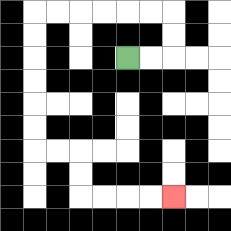{'start': '[5, 2]', 'end': '[7, 8]', 'path_directions': 'R,R,U,U,L,L,L,L,L,L,D,D,D,D,D,D,R,R,D,D,R,R,R,R', 'path_coordinates': '[[5, 2], [6, 2], [7, 2], [7, 1], [7, 0], [6, 0], [5, 0], [4, 0], [3, 0], [2, 0], [1, 0], [1, 1], [1, 2], [1, 3], [1, 4], [1, 5], [1, 6], [2, 6], [3, 6], [3, 7], [3, 8], [4, 8], [5, 8], [6, 8], [7, 8]]'}